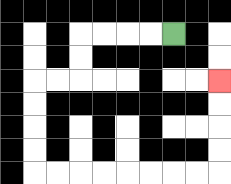{'start': '[7, 1]', 'end': '[9, 3]', 'path_directions': 'L,L,L,L,D,D,L,L,D,D,D,D,R,R,R,R,R,R,R,R,U,U,U,U', 'path_coordinates': '[[7, 1], [6, 1], [5, 1], [4, 1], [3, 1], [3, 2], [3, 3], [2, 3], [1, 3], [1, 4], [1, 5], [1, 6], [1, 7], [2, 7], [3, 7], [4, 7], [5, 7], [6, 7], [7, 7], [8, 7], [9, 7], [9, 6], [9, 5], [9, 4], [9, 3]]'}